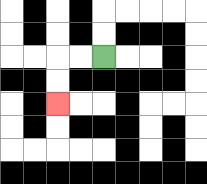{'start': '[4, 2]', 'end': '[2, 4]', 'path_directions': 'L,L,D,D', 'path_coordinates': '[[4, 2], [3, 2], [2, 2], [2, 3], [2, 4]]'}